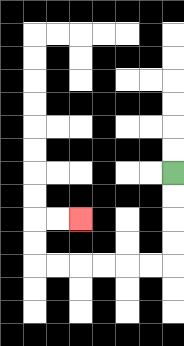{'start': '[7, 7]', 'end': '[3, 9]', 'path_directions': 'D,D,D,D,L,L,L,L,L,L,U,U,R,R', 'path_coordinates': '[[7, 7], [7, 8], [7, 9], [7, 10], [7, 11], [6, 11], [5, 11], [4, 11], [3, 11], [2, 11], [1, 11], [1, 10], [1, 9], [2, 9], [3, 9]]'}